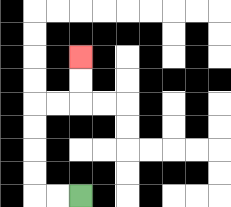{'start': '[3, 8]', 'end': '[3, 2]', 'path_directions': 'L,L,U,U,U,U,R,R,U,U', 'path_coordinates': '[[3, 8], [2, 8], [1, 8], [1, 7], [1, 6], [1, 5], [1, 4], [2, 4], [3, 4], [3, 3], [3, 2]]'}